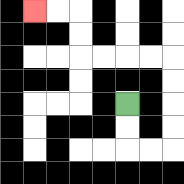{'start': '[5, 4]', 'end': '[1, 0]', 'path_directions': 'D,D,R,R,U,U,U,U,L,L,L,L,U,U,L,L', 'path_coordinates': '[[5, 4], [5, 5], [5, 6], [6, 6], [7, 6], [7, 5], [7, 4], [7, 3], [7, 2], [6, 2], [5, 2], [4, 2], [3, 2], [3, 1], [3, 0], [2, 0], [1, 0]]'}